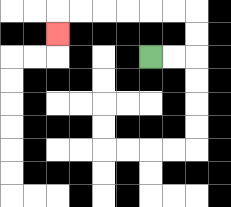{'start': '[6, 2]', 'end': '[2, 1]', 'path_directions': 'R,R,U,U,L,L,L,L,L,L,D', 'path_coordinates': '[[6, 2], [7, 2], [8, 2], [8, 1], [8, 0], [7, 0], [6, 0], [5, 0], [4, 0], [3, 0], [2, 0], [2, 1]]'}